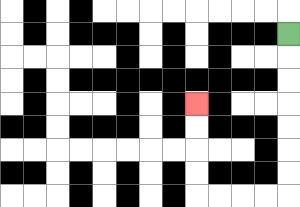{'start': '[12, 1]', 'end': '[8, 4]', 'path_directions': 'D,D,D,D,D,D,D,L,L,L,L,U,U,U,U', 'path_coordinates': '[[12, 1], [12, 2], [12, 3], [12, 4], [12, 5], [12, 6], [12, 7], [12, 8], [11, 8], [10, 8], [9, 8], [8, 8], [8, 7], [8, 6], [8, 5], [8, 4]]'}